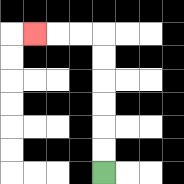{'start': '[4, 7]', 'end': '[1, 1]', 'path_directions': 'U,U,U,U,U,U,L,L,L', 'path_coordinates': '[[4, 7], [4, 6], [4, 5], [4, 4], [4, 3], [4, 2], [4, 1], [3, 1], [2, 1], [1, 1]]'}